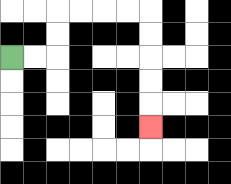{'start': '[0, 2]', 'end': '[6, 5]', 'path_directions': 'R,R,U,U,R,R,R,R,D,D,D,D,D', 'path_coordinates': '[[0, 2], [1, 2], [2, 2], [2, 1], [2, 0], [3, 0], [4, 0], [5, 0], [6, 0], [6, 1], [6, 2], [6, 3], [6, 4], [6, 5]]'}